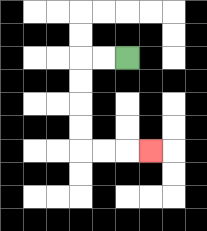{'start': '[5, 2]', 'end': '[6, 6]', 'path_directions': 'L,L,D,D,D,D,R,R,R', 'path_coordinates': '[[5, 2], [4, 2], [3, 2], [3, 3], [3, 4], [3, 5], [3, 6], [4, 6], [5, 6], [6, 6]]'}